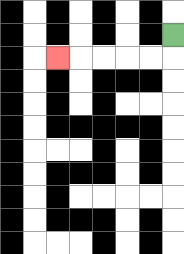{'start': '[7, 1]', 'end': '[2, 2]', 'path_directions': 'D,L,L,L,L,L', 'path_coordinates': '[[7, 1], [7, 2], [6, 2], [5, 2], [4, 2], [3, 2], [2, 2]]'}